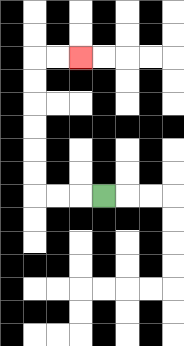{'start': '[4, 8]', 'end': '[3, 2]', 'path_directions': 'L,L,L,U,U,U,U,U,U,R,R', 'path_coordinates': '[[4, 8], [3, 8], [2, 8], [1, 8], [1, 7], [1, 6], [1, 5], [1, 4], [1, 3], [1, 2], [2, 2], [3, 2]]'}